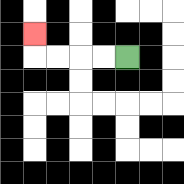{'start': '[5, 2]', 'end': '[1, 1]', 'path_directions': 'L,L,L,L,U', 'path_coordinates': '[[5, 2], [4, 2], [3, 2], [2, 2], [1, 2], [1, 1]]'}